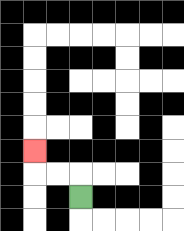{'start': '[3, 8]', 'end': '[1, 6]', 'path_directions': 'U,L,L,U', 'path_coordinates': '[[3, 8], [3, 7], [2, 7], [1, 7], [1, 6]]'}